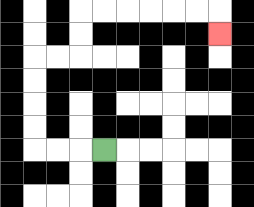{'start': '[4, 6]', 'end': '[9, 1]', 'path_directions': 'L,L,L,U,U,U,U,R,R,U,U,R,R,R,R,R,R,D', 'path_coordinates': '[[4, 6], [3, 6], [2, 6], [1, 6], [1, 5], [1, 4], [1, 3], [1, 2], [2, 2], [3, 2], [3, 1], [3, 0], [4, 0], [5, 0], [6, 0], [7, 0], [8, 0], [9, 0], [9, 1]]'}